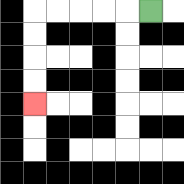{'start': '[6, 0]', 'end': '[1, 4]', 'path_directions': 'L,L,L,L,L,D,D,D,D', 'path_coordinates': '[[6, 0], [5, 0], [4, 0], [3, 0], [2, 0], [1, 0], [1, 1], [1, 2], [1, 3], [1, 4]]'}